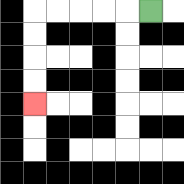{'start': '[6, 0]', 'end': '[1, 4]', 'path_directions': 'L,L,L,L,L,D,D,D,D', 'path_coordinates': '[[6, 0], [5, 0], [4, 0], [3, 0], [2, 0], [1, 0], [1, 1], [1, 2], [1, 3], [1, 4]]'}